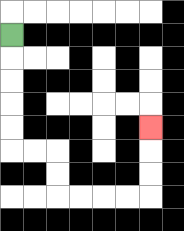{'start': '[0, 1]', 'end': '[6, 5]', 'path_directions': 'D,D,D,D,D,R,R,D,D,R,R,R,R,U,U,U', 'path_coordinates': '[[0, 1], [0, 2], [0, 3], [0, 4], [0, 5], [0, 6], [1, 6], [2, 6], [2, 7], [2, 8], [3, 8], [4, 8], [5, 8], [6, 8], [6, 7], [6, 6], [6, 5]]'}